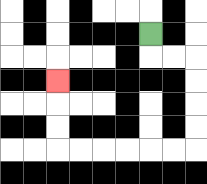{'start': '[6, 1]', 'end': '[2, 3]', 'path_directions': 'D,R,R,D,D,D,D,L,L,L,L,L,L,U,U,U', 'path_coordinates': '[[6, 1], [6, 2], [7, 2], [8, 2], [8, 3], [8, 4], [8, 5], [8, 6], [7, 6], [6, 6], [5, 6], [4, 6], [3, 6], [2, 6], [2, 5], [2, 4], [2, 3]]'}